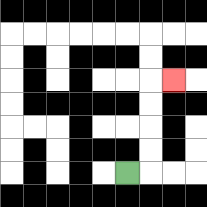{'start': '[5, 7]', 'end': '[7, 3]', 'path_directions': 'R,U,U,U,U,R', 'path_coordinates': '[[5, 7], [6, 7], [6, 6], [6, 5], [6, 4], [6, 3], [7, 3]]'}